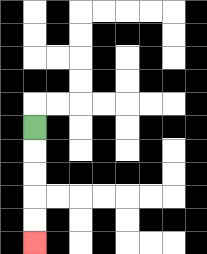{'start': '[1, 5]', 'end': '[1, 10]', 'path_directions': 'D,D,D,D,D', 'path_coordinates': '[[1, 5], [1, 6], [1, 7], [1, 8], [1, 9], [1, 10]]'}